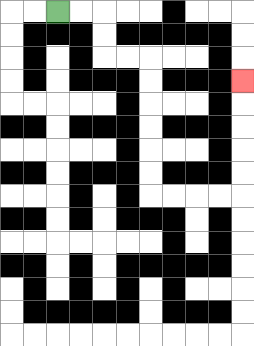{'start': '[2, 0]', 'end': '[10, 3]', 'path_directions': 'R,R,D,D,R,R,D,D,D,D,D,D,R,R,R,R,U,U,U,U,U', 'path_coordinates': '[[2, 0], [3, 0], [4, 0], [4, 1], [4, 2], [5, 2], [6, 2], [6, 3], [6, 4], [6, 5], [6, 6], [6, 7], [6, 8], [7, 8], [8, 8], [9, 8], [10, 8], [10, 7], [10, 6], [10, 5], [10, 4], [10, 3]]'}